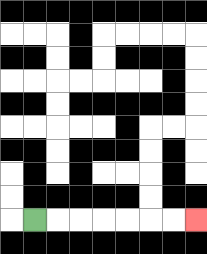{'start': '[1, 9]', 'end': '[8, 9]', 'path_directions': 'R,R,R,R,R,R,R', 'path_coordinates': '[[1, 9], [2, 9], [3, 9], [4, 9], [5, 9], [6, 9], [7, 9], [8, 9]]'}